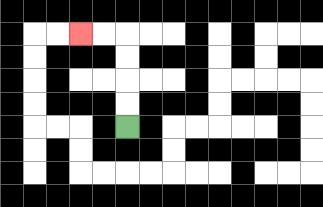{'start': '[5, 5]', 'end': '[3, 1]', 'path_directions': 'U,U,U,U,L,L', 'path_coordinates': '[[5, 5], [5, 4], [5, 3], [5, 2], [5, 1], [4, 1], [3, 1]]'}